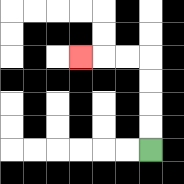{'start': '[6, 6]', 'end': '[3, 2]', 'path_directions': 'U,U,U,U,L,L,L', 'path_coordinates': '[[6, 6], [6, 5], [6, 4], [6, 3], [6, 2], [5, 2], [4, 2], [3, 2]]'}